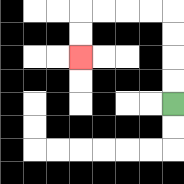{'start': '[7, 4]', 'end': '[3, 2]', 'path_directions': 'U,U,U,U,L,L,L,L,D,D', 'path_coordinates': '[[7, 4], [7, 3], [7, 2], [7, 1], [7, 0], [6, 0], [5, 0], [4, 0], [3, 0], [3, 1], [3, 2]]'}